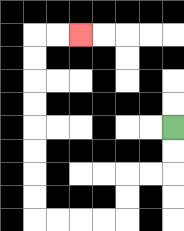{'start': '[7, 5]', 'end': '[3, 1]', 'path_directions': 'D,D,L,L,D,D,L,L,L,L,U,U,U,U,U,U,U,U,R,R', 'path_coordinates': '[[7, 5], [7, 6], [7, 7], [6, 7], [5, 7], [5, 8], [5, 9], [4, 9], [3, 9], [2, 9], [1, 9], [1, 8], [1, 7], [1, 6], [1, 5], [1, 4], [1, 3], [1, 2], [1, 1], [2, 1], [3, 1]]'}